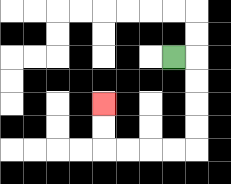{'start': '[7, 2]', 'end': '[4, 4]', 'path_directions': 'R,D,D,D,D,L,L,L,L,U,U', 'path_coordinates': '[[7, 2], [8, 2], [8, 3], [8, 4], [8, 5], [8, 6], [7, 6], [6, 6], [5, 6], [4, 6], [4, 5], [4, 4]]'}